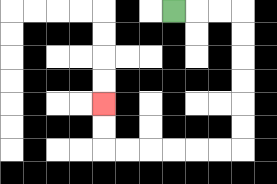{'start': '[7, 0]', 'end': '[4, 4]', 'path_directions': 'R,R,R,D,D,D,D,D,D,L,L,L,L,L,L,U,U', 'path_coordinates': '[[7, 0], [8, 0], [9, 0], [10, 0], [10, 1], [10, 2], [10, 3], [10, 4], [10, 5], [10, 6], [9, 6], [8, 6], [7, 6], [6, 6], [5, 6], [4, 6], [4, 5], [4, 4]]'}